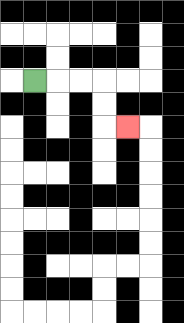{'start': '[1, 3]', 'end': '[5, 5]', 'path_directions': 'R,R,R,D,D,R', 'path_coordinates': '[[1, 3], [2, 3], [3, 3], [4, 3], [4, 4], [4, 5], [5, 5]]'}